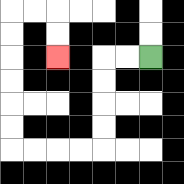{'start': '[6, 2]', 'end': '[2, 2]', 'path_directions': 'L,L,D,D,D,D,L,L,L,L,U,U,U,U,U,U,R,R,D,D', 'path_coordinates': '[[6, 2], [5, 2], [4, 2], [4, 3], [4, 4], [4, 5], [4, 6], [3, 6], [2, 6], [1, 6], [0, 6], [0, 5], [0, 4], [0, 3], [0, 2], [0, 1], [0, 0], [1, 0], [2, 0], [2, 1], [2, 2]]'}